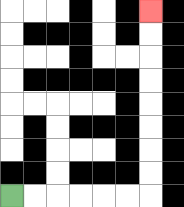{'start': '[0, 8]', 'end': '[6, 0]', 'path_directions': 'R,R,R,R,R,R,U,U,U,U,U,U,U,U', 'path_coordinates': '[[0, 8], [1, 8], [2, 8], [3, 8], [4, 8], [5, 8], [6, 8], [6, 7], [6, 6], [6, 5], [6, 4], [6, 3], [6, 2], [6, 1], [6, 0]]'}